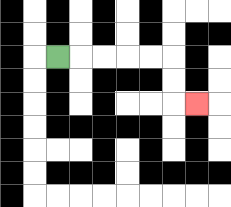{'start': '[2, 2]', 'end': '[8, 4]', 'path_directions': 'R,R,R,R,R,D,D,R', 'path_coordinates': '[[2, 2], [3, 2], [4, 2], [5, 2], [6, 2], [7, 2], [7, 3], [7, 4], [8, 4]]'}